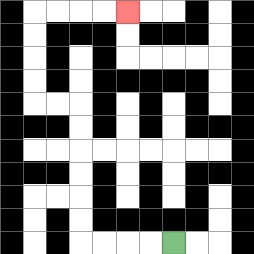{'start': '[7, 10]', 'end': '[5, 0]', 'path_directions': 'L,L,L,L,U,U,U,U,U,U,L,L,U,U,U,U,R,R,R,R', 'path_coordinates': '[[7, 10], [6, 10], [5, 10], [4, 10], [3, 10], [3, 9], [3, 8], [3, 7], [3, 6], [3, 5], [3, 4], [2, 4], [1, 4], [1, 3], [1, 2], [1, 1], [1, 0], [2, 0], [3, 0], [4, 0], [5, 0]]'}